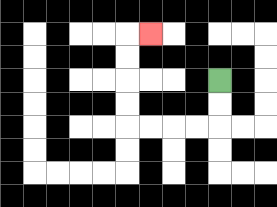{'start': '[9, 3]', 'end': '[6, 1]', 'path_directions': 'D,D,L,L,L,L,U,U,U,U,R', 'path_coordinates': '[[9, 3], [9, 4], [9, 5], [8, 5], [7, 5], [6, 5], [5, 5], [5, 4], [5, 3], [5, 2], [5, 1], [6, 1]]'}